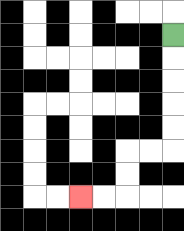{'start': '[7, 1]', 'end': '[3, 8]', 'path_directions': 'D,D,D,D,D,L,L,D,D,L,L', 'path_coordinates': '[[7, 1], [7, 2], [7, 3], [7, 4], [7, 5], [7, 6], [6, 6], [5, 6], [5, 7], [5, 8], [4, 8], [3, 8]]'}